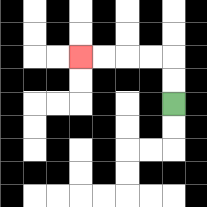{'start': '[7, 4]', 'end': '[3, 2]', 'path_directions': 'U,U,L,L,L,L', 'path_coordinates': '[[7, 4], [7, 3], [7, 2], [6, 2], [5, 2], [4, 2], [3, 2]]'}